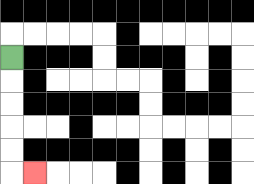{'start': '[0, 2]', 'end': '[1, 7]', 'path_directions': 'D,D,D,D,D,R', 'path_coordinates': '[[0, 2], [0, 3], [0, 4], [0, 5], [0, 6], [0, 7], [1, 7]]'}